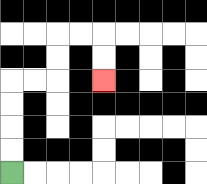{'start': '[0, 7]', 'end': '[4, 3]', 'path_directions': 'U,U,U,U,R,R,U,U,R,R,D,D', 'path_coordinates': '[[0, 7], [0, 6], [0, 5], [0, 4], [0, 3], [1, 3], [2, 3], [2, 2], [2, 1], [3, 1], [4, 1], [4, 2], [4, 3]]'}